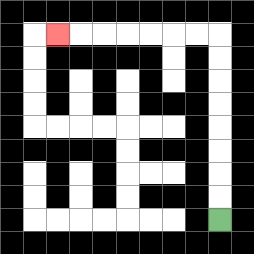{'start': '[9, 9]', 'end': '[2, 1]', 'path_directions': 'U,U,U,U,U,U,U,U,L,L,L,L,L,L,L', 'path_coordinates': '[[9, 9], [9, 8], [9, 7], [9, 6], [9, 5], [9, 4], [9, 3], [9, 2], [9, 1], [8, 1], [7, 1], [6, 1], [5, 1], [4, 1], [3, 1], [2, 1]]'}